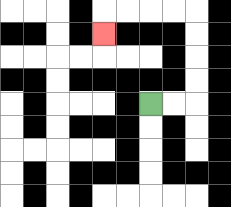{'start': '[6, 4]', 'end': '[4, 1]', 'path_directions': 'R,R,U,U,U,U,L,L,L,L,D', 'path_coordinates': '[[6, 4], [7, 4], [8, 4], [8, 3], [8, 2], [8, 1], [8, 0], [7, 0], [6, 0], [5, 0], [4, 0], [4, 1]]'}